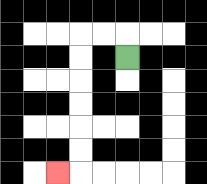{'start': '[5, 2]', 'end': '[2, 7]', 'path_directions': 'U,L,L,D,D,D,D,D,D,L', 'path_coordinates': '[[5, 2], [5, 1], [4, 1], [3, 1], [3, 2], [3, 3], [3, 4], [3, 5], [3, 6], [3, 7], [2, 7]]'}